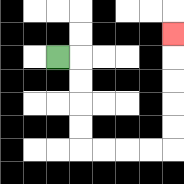{'start': '[2, 2]', 'end': '[7, 1]', 'path_directions': 'R,D,D,D,D,R,R,R,R,U,U,U,U,U', 'path_coordinates': '[[2, 2], [3, 2], [3, 3], [3, 4], [3, 5], [3, 6], [4, 6], [5, 6], [6, 6], [7, 6], [7, 5], [7, 4], [7, 3], [7, 2], [7, 1]]'}